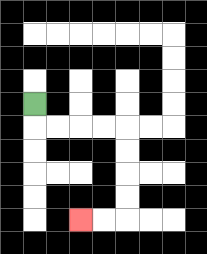{'start': '[1, 4]', 'end': '[3, 9]', 'path_directions': 'D,R,R,R,R,D,D,D,D,L,L', 'path_coordinates': '[[1, 4], [1, 5], [2, 5], [3, 5], [4, 5], [5, 5], [5, 6], [5, 7], [5, 8], [5, 9], [4, 9], [3, 9]]'}